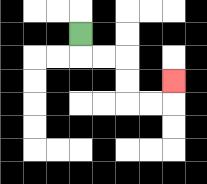{'start': '[3, 1]', 'end': '[7, 3]', 'path_directions': 'D,R,R,D,D,R,R,U', 'path_coordinates': '[[3, 1], [3, 2], [4, 2], [5, 2], [5, 3], [5, 4], [6, 4], [7, 4], [7, 3]]'}